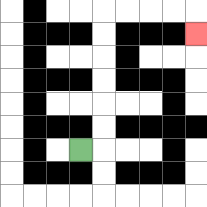{'start': '[3, 6]', 'end': '[8, 1]', 'path_directions': 'R,U,U,U,U,U,U,R,R,R,R,D', 'path_coordinates': '[[3, 6], [4, 6], [4, 5], [4, 4], [4, 3], [4, 2], [4, 1], [4, 0], [5, 0], [6, 0], [7, 0], [8, 0], [8, 1]]'}